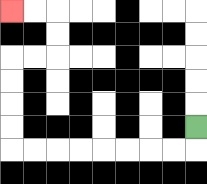{'start': '[8, 5]', 'end': '[0, 0]', 'path_directions': 'D,L,L,L,L,L,L,L,L,U,U,U,U,R,R,U,U,L,L', 'path_coordinates': '[[8, 5], [8, 6], [7, 6], [6, 6], [5, 6], [4, 6], [3, 6], [2, 6], [1, 6], [0, 6], [0, 5], [0, 4], [0, 3], [0, 2], [1, 2], [2, 2], [2, 1], [2, 0], [1, 0], [0, 0]]'}